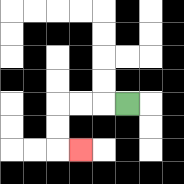{'start': '[5, 4]', 'end': '[3, 6]', 'path_directions': 'L,L,L,D,D,R', 'path_coordinates': '[[5, 4], [4, 4], [3, 4], [2, 4], [2, 5], [2, 6], [3, 6]]'}